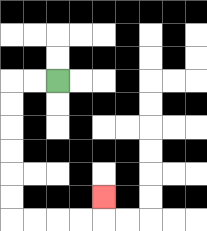{'start': '[2, 3]', 'end': '[4, 8]', 'path_directions': 'L,L,D,D,D,D,D,D,R,R,R,R,U', 'path_coordinates': '[[2, 3], [1, 3], [0, 3], [0, 4], [0, 5], [0, 6], [0, 7], [0, 8], [0, 9], [1, 9], [2, 9], [3, 9], [4, 9], [4, 8]]'}